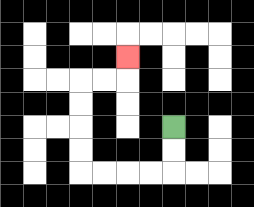{'start': '[7, 5]', 'end': '[5, 2]', 'path_directions': 'D,D,L,L,L,L,U,U,U,U,R,R,U', 'path_coordinates': '[[7, 5], [7, 6], [7, 7], [6, 7], [5, 7], [4, 7], [3, 7], [3, 6], [3, 5], [3, 4], [3, 3], [4, 3], [5, 3], [5, 2]]'}